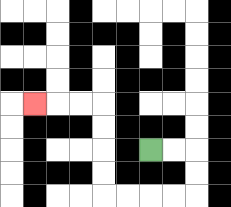{'start': '[6, 6]', 'end': '[1, 4]', 'path_directions': 'R,R,D,D,L,L,L,L,U,U,U,U,L,L,L', 'path_coordinates': '[[6, 6], [7, 6], [8, 6], [8, 7], [8, 8], [7, 8], [6, 8], [5, 8], [4, 8], [4, 7], [4, 6], [4, 5], [4, 4], [3, 4], [2, 4], [1, 4]]'}